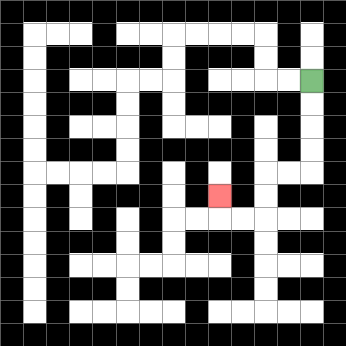{'start': '[13, 3]', 'end': '[9, 8]', 'path_directions': 'D,D,D,D,L,L,D,D,L,L,U', 'path_coordinates': '[[13, 3], [13, 4], [13, 5], [13, 6], [13, 7], [12, 7], [11, 7], [11, 8], [11, 9], [10, 9], [9, 9], [9, 8]]'}